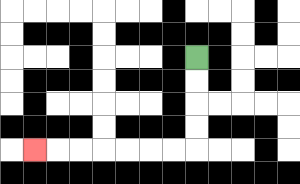{'start': '[8, 2]', 'end': '[1, 6]', 'path_directions': 'D,D,D,D,L,L,L,L,L,L,L', 'path_coordinates': '[[8, 2], [8, 3], [8, 4], [8, 5], [8, 6], [7, 6], [6, 6], [5, 6], [4, 6], [3, 6], [2, 6], [1, 6]]'}